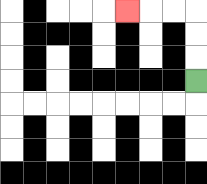{'start': '[8, 3]', 'end': '[5, 0]', 'path_directions': 'U,U,U,L,L,L', 'path_coordinates': '[[8, 3], [8, 2], [8, 1], [8, 0], [7, 0], [6, 0], [5, 0]]'}